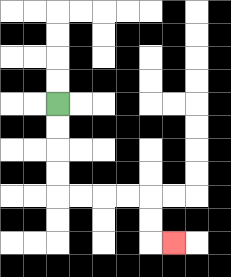{'start': '[2, 4]', 'end': '[7, 10]', 'path_directions': 'D,D,D,D,R,R,R,R,D,D,R', 'path_coordinates': '[[2, 4], [2, 5], [2, 6], [2, 7], [2, 8], [3, 8], [4, 8], [5, 8], [6, 8], [6, 9], [6, 10], [7, 10]]'}